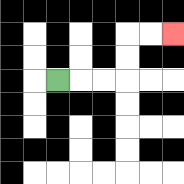{'start': '[2, 3]', 'end': '[7, 1]', 'path_directions': 'R,R,R,U,U,R,R', 'path_coordinates': '[[2, 3], [3, 3], [4, 3], [5, 3], [5, 2], [5, 1], [6, 1], [7, 1]]'}